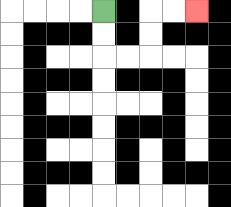{'start': '[4, 0]', 'end': '[8, 0]', 'path_directions': 'D,D,R,R,U,U,R,R', 'path_coordinates': '[[4, 0], [4, 1], [4, 2], [5, 2], [6, 2], [6, 1], [6, 0], [7, 0], [8, 0]]'}